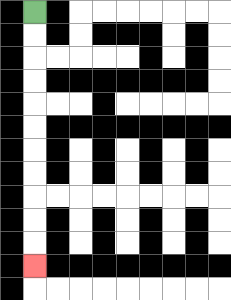{'start': '[1, 0]', 'end': '[1, 11]', 'path_directions': 'D,D,D,D,D,D,D,D,D,D,D', 'path_coordinates': '[[1, 0], [1, 1], [1, 2], [1, 3], [1, 4], [1, 5], [1, 6], [1, 7], [1, 8], [1, 9], [1, 10], [1, 11]]'}